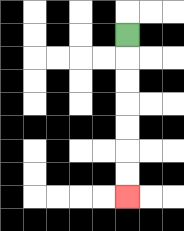{'start': '[5, 1]', 'end': '[5, 8]', 'path_directions': 'D,D,D,D,D,D,D', 'path_coordinates': '[[5, 1], [5, 2], [5, 3], [5, 4], [5, 5], [5, 6], [5, 7], [5, 8]]'}